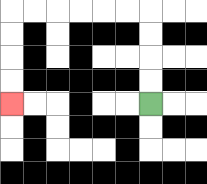{'start': '[6, 4]', 'end': '[0, 4]', 'path_directions': 'U,U,U,U,L,L,L,L,L,L,D,D,D,D', 'path_coordinates': '[[6, 4], [6, 3], [6, 2], [6, 1], [6, 0], [5, 0], [4, 0], [3, 0], [2, 0], [1, 0], [0, 0], [0, 1], [0, 2], [0, 3], [0, 4]]'}